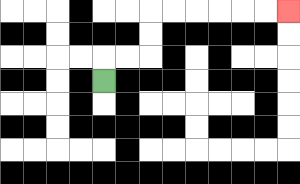{'start': '[4, 3]', 'end': '[12, 0]', 'path_directions': 'U,R,R,U,U,R,R,R,R,R,R', 'path_coordinates': '[[4, 3], [4, 2], [5, 2], [6, 2], [6, 1], [6, 0], [7, 0], [8, 0], [9, 0], [10, 0], [11, 0], [12, 0]]'}